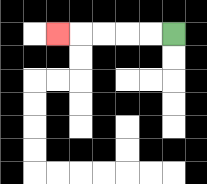{'start': '[7, 1]', 'end': '[2, 1]', 'path_directions': 'L,L,L,L,L', 'path_coordinates': '[[7, 1], [6, 1], [5, 1], [4, 1], [3, 1], [2, 1]]'}